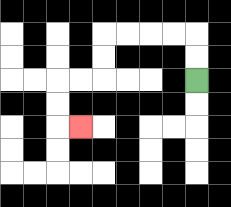{'start': '[8, 3]', 'end': '[3, 5]', 'path_directions': 'U,U,L,L,L,L,D,D,L,L,D,D,R', 'path_coordinates': '[[8, 3], [8, 2], [8, 1], [7, 1], [6, 1], [5, 1], [4, 1], [4, 2], [4, 3], [3, 3], [2, 3], [2, 4], [2, 5], [3, 5]]'}